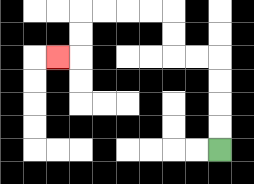{'start': '[9, 6]', 'end': '[2, 2]', 'path_directions': 'U,U,U,U,L,L,U,U,L,L,L,L,D,D,L', 'path_coordinates': '[[9, 6], [9, 5], [9, 4], [9, 3], [9, 2], [8, 2], [7, 2], [7, 1], [7, 0], [6, 0], [5, 0], [4, 0], [3, 0], [3, 1], [3, 2], [2, 2]]'}